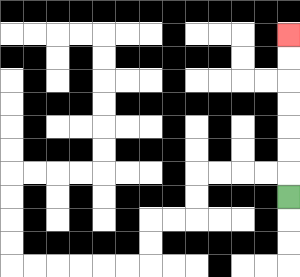{'start': '[12, 8]', 'end': '[12, 1]', 'path_directions': 'U,U,U,U,U,U,U', 'path_coordinates': '[[12, 8], [12, 7], [12, 6], [12, 5], [12, 4], [12, 3], [12, 2], [12, 1]]'}